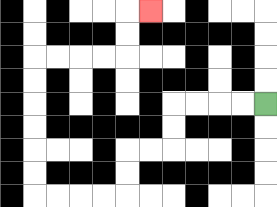{'start': '[11, 4]', 'end': '[6, 0]', 'path_directions': 'L,L,L,L,D,D,L,L,D,D,L,L,L,L,U,U,U,U,U,U,R,R,R,R,U,U,R', 'path_coordinates': '[[11, 4], [10, 4], [9, 4], [8, 4], [7, 4], [7, 5], [7, 6], [6, 6], [5, 6], [5, 7], [5, 8], [4, 8], [3, 8], [2, 8], [1, 8], [1, 7], [1, 6], [1, 5], [1, 4], [1, 3], [1, 2], [2, 2], [3, 2], [4, 2], [5, 2], [5, 1], [5, 0], [6, 0]]'}